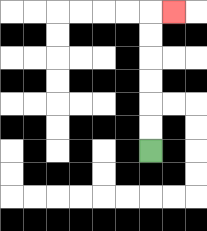{'start': '[6, 6]', 'end': '[7, 0]', 'path_directions': 'U,U,U,U,U,U,R', 'path_coordinates': '[[6, 6], [6, 5], [6, 4], [6, 3], [6, 2], [6, 1], [6, 0], [7, 0]]'}